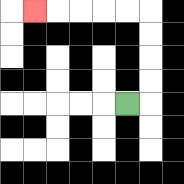{'start': '[5, 4]', 'end': '[1, 0]', 'path_directions': 'R,U,U,U,U,L,L,L,L,L', 'path_coordinates': '[[5, 4], [6, 4], [6, 3], [6, 2], [6, 1], [6, 0], [5, 0], [4, 0], [3, 0], [2, 0], [1, 0]]'}